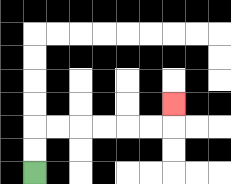{'start': '[1, 7]', 'end': '[7, 4]', 'path_directions': 'U,U,R,R,R,R,R,R,U', 'path_coordinates': '[[1, 7], [1, 6], [1, 5], [2, 5], [3, 5], [4, 5], [5, 5], [6, 5], [7, 5], [7, 4]]'}